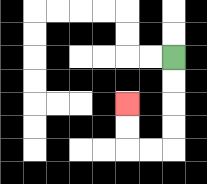{'start': '[7, 2]', 'end': '[5, 4]', 'path_directions': 'D,D,D,D,L,L,U,U', 'path_coordinates': '[[7, 2], [7, 3], [7, 4], [7, 5], [7, 6], [6, 6], [5, 6], [5, 5], [5, 4]]'}